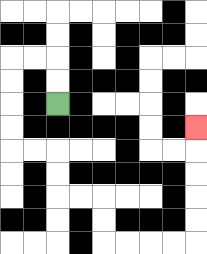{'start': '[2, 4]', 'end': '[8, 5]', 'path_directions': 'U,U,L,L,D,D,D,D,R,R,D,D,R,R,D,D,R,R,R,R,U,U,U,U,U', 'path_coordinates': '[[2, 4], [2, 3], [2, 2], [1, 2], [0, 2], [0, 3], [0, 4], [0, 5], [0, 6], [1, 6], [2, 6], [2, 7], [2, 8], [3, 8], [4, 8], [4, 9], [4, 10], [5, 10], [6, 10], [7, 10], [8, 10], [8, 9], [8, 8], [8, 7], [8, 6], [8, 5]]'}